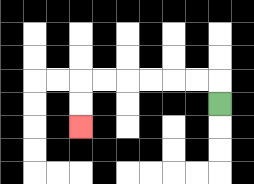{'start': '[9, 4]', 'end': '[3, 5]', 'path_directions': 'U,L,L,L,L,L,L,D,D', 'path_coordinates': '[[9, 4], [9, 3], [8, 3], [7, 3], [6, 3], [5, 3], [4, 3], [3, 3], [3, 4], [3, 5]]'}